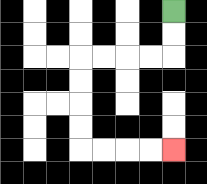{'start': '[7, 0]', 'end': '[7, 6]', 'path_directions': 'D,D,L,L,L,L,D,D,D,D,R,R,R,R', 'path_coordinates': '[[7, 0], [7, 1], [7, 2], [6, 2], [5, 2], [4, 2], [3, 2], [3, 3], [3, 4], [3, 5], [3, 6], [4, 6], [5, 6], [6, 6], [7, 6]]'}